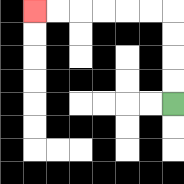{'start': '[7, 4]', 'end': '[1, 0]', 'path_directions': 'U,U,U,U,L,L,L,L,L,L', 'path_coordinates': '[[7, 4], [7, 3], [7, 2], [7, 1], [7, 0], [6, 0], [5, 0], [4, 0], [3, 0], [2, 0], [1, 0]]'}